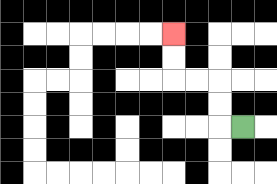{'start': '[10, 5]', 'end': '[7, 1]', 'path_directions': 'L,U,U,L,L,U,U', 'path_coordinates': '[[10, 5], [9, 5], [9, 4], [9, 3], [8, 3], [7, 3], [7, 2], [7, 1]]'}